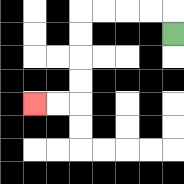{'start': '[7, 1]', 'end': '[1, 4]', 'path_directions': 'U,L,L,L,L,D,D,D,D,L,L', 'path_coordinates': '[[7, 1], [7, 0], [6, 0], [5, 0], [4, 0], [3, 0], [3, 1], [3, 2], [3, 3], [3, 4], [2, 4], [1, 4]]'}